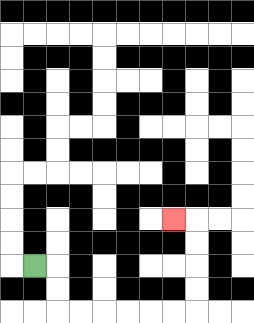{'start': '[1, 11]', 'end': '[7, 9]', 'path_directions': 'R,D,D,R,R,R,R,R,R,U,U,U,U,L', 'path_coordinates': '[[1, 11], [2, 11], [2, 12], [2, 13], [3, 13], [4, 13], [5, 13], [6, 13], [7, 13], [8, 13], [8, 12], [8, 11], [8, 10], [8, 9], [7, 9]]'}